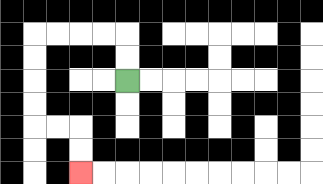{'start': '[5, 3]', 'end': '[3, 7]', 'path_directions': 'U,U,L,L,L,L,D,D,D,D,R,R,D,D', 'path_coordinates': '[[5, 3], [5, 2], [5, 1], [4, 1], [3, 1], [2, 1], [1, 1], [1, 2], [1, 3], [1, 4], [1, 5], [2, 5], [3, 5], [3, 6], [3, 7]]'}